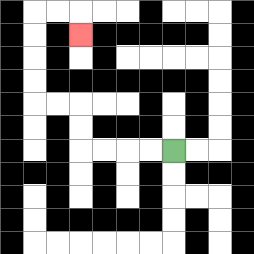{'start': '[7, 6]', 'end': '[3, 1]', 'path_directions': 'L,L,L,L,U,U,L,L,U,U,U,U,R,R,D', 'path_coordinates': '[[7, 6], [6, 6], [5, 6], [4, 6], [3, 6], [3, 5], [3, 4], [2, 4], [1, 4], [1, 3], [1, 2], [1, 1], [1, 0], [2, 0], [3, 0], [3, 1]]'}